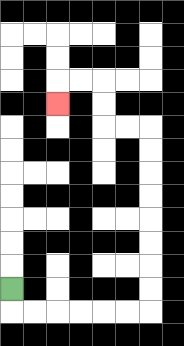{'start': '[0, 12]', 'end': '[2, 4]', 'path_directions': 'D,R,R,R,R,R,R,U,U,U,U,U,U,U,U,L,L,U,U,L,L,D', 'path_coordinates': '[[0, 12], [0, 13], [1, 13], [2, 13], [3, 13], [4, 13], [5, 13], [6, 13], [6, 12], [6, 11], [6, 10], [6, 9], [6, 8], [6, 7], [6, 6], [6, 5], [5, 5], [4, 5], [4, 4], [4, 3], [3, 3], [2, 3], [2, 4]]'}